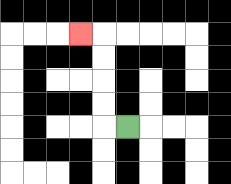{'start': '[5, 5]', 'end': '[3, 1]', 'path_directions': 'L,U,U,U,U,L', 'path_coordinates': '[[5, 5], [4, 5], [4, 4], [4, 3], [4, 2], [4, 1], [3, 1]]'}